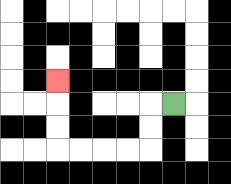{'start': '[7, 4]', 'end': '[2, 3]', 'path_directions': 'L,D,D,L,L,L,L,U,U,U', 'path_coordinates': '[[7, 4], [6, 4], [6, 5], [6, 6], [5, 6], [4, 6], [3, 6], [2, 6], [2, 5], [2, 4], [2, 3]]'}